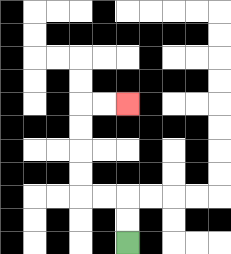{'start': '[5, 10]', 'end': '[5, 4]', 'path_directions': 'U,U,L,L,U,U,U,U,R,R', 'path_coordinates': '[[5, 10], [5, 9], [5, 8], [4, 8], [3, 8], [3, 7], [3, 6], [3, 5], [3, 4], [4, 4], [5, 4]]'}